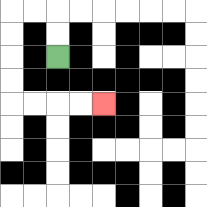{'start': '[2, 2]', 'end': '[4, 4]', 'path_directions': 'U,U,L,L,D,D,D,D,R,R,R,R', 'path_coordinates': '[[2, 2], [2, 1], [2, 0], [1, 0], [0, 0], [0, 1], [0, 2], [0, 3], [0, 4], [1, 4], [2, 4], [3, 4], [4, 4]]'}